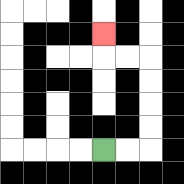{'start': '[4, 6]', 'end': '[4, 1]', 'path_directions': 'R,R,U,U,U,U,L,L,U', 'path_coordinates': '[[4, 6], [5, 6], [6, 6], [6, 5], [6, 4], [6, 3], [6, 2], [5, 2], [4, 2], [4, 1]]'}